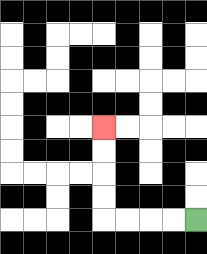{'start': '[8, 9]', 'end': '[4, 5]', 'path_directions': 'L,L,L,L,U,U,U,U', 'path_coordinates': '[[8, 9], [7, 9], [6, 9], [5, 9], [4, 9], [4, 8], [4, 7], [4, 6], [4, 5]]'}